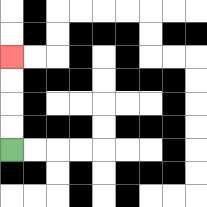{'start': '[0, 6]', 'end': '[0, 2]', 'path_directions': 'U,U,U,U', 'path_coordinates': '[[0, 6], [0, 5], [0, 4], [0, 3], [0, 2]]'}